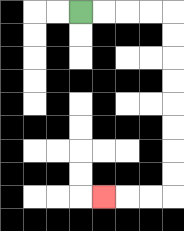{'start': '[3, 0]', 'end': '[4, 8]', 'path_directions': 'R,R,R,R,D,D,D,D,D,D,D,D,L,L,L', 'path_coordinates': '[[3, 0], [4, 0], [5, 0], [6, 0], [7, 0], [7, 1], [7, 2], [7, 3], [7, 4], [7, 5], [7, 6], [7, 7], [7, 8], [6, 8], [5, 8], [4, 8]]'}